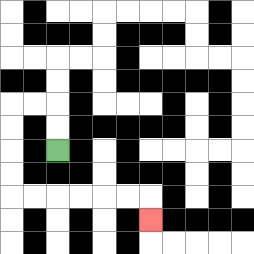{'start': '[2, 6]', 'end': '[6, 9]', 'path_directions': 'U,U,L,L,D,D,D,D,R,R,R,R,R,R,D', 'path_coordinates': '[[2, 6], [2, 5], [2, 4], [1, 4], [0, 4], [0, 5], [0, 6], [0, 7], [0, 8], [1, 8], [2, 8], [3, 8], [4, 8], [5, 8], [6, 8], [6, 9]]'}